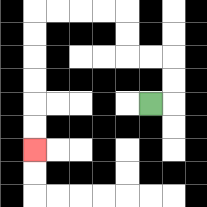{'start': '[6, 4]', 'end': '[1, 6]', 'path_directions': 'R,U,U,L,L,U,U,L,L,L,L,D,D,D,D,D,D', 'path_coordinates': '[[6, 4], [7, 4], [7, 3], [7, 2], [6, 2], [5, 2], [5, 1], [5, 0], [4, 0], [3, 0], [2, 0], [1, 0], [1, 1], [1, 2], [1, 3], [1, 4], [1, 5], [1, 6]]'}